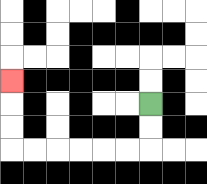{'start': '[6, 4]', 'end': '[0, 3]', 'path_directions': 'D,D,L,L,L,L,L,L,U,U,U', 'path_coordinates': '[[6, 4], [6, 5], [6, 6], [5, 6], [4, 6], [3, 6], [2, 6], [1, 6], [0, 6], [0, 5], [0, 4], [0, 3]]'}